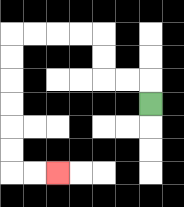{'start': '[6, 4]', 'end': '[2, 7]', 'path_directions': 'U,L,L,U,U,L,L,L,L,D,D,D,D,D,D,R,R', 'path_coordinates': '[[6, 4], [6, 3], [5, 3], [4, 3], [4, 2], [4, 1], [3, 1], [2, 1], [1, 1], [0, 1], [0, 2], [0, 3], [0, 4], [0, 5], [0, 6], [0, 7], [1, 7], [2, 7]]'}